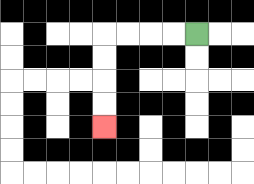{'start': '[8, 1]', 'end': '[4, 5]', 'path_directions': 'L,L,L,L,D,D,D,D', 'path_coordinates': '[[8, 1], [7, 1], [6, 1], [5, 1], [4, 1], [4, 2], [4, 3], [4, 4], [4, 5]]'}